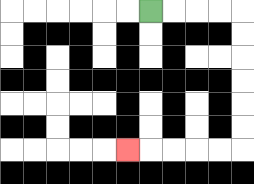{'start': '[6, 0]', 'end': '[5, 6]', 'path_directions': 'R,R,R,R,D,D,D,D,D,D,L,L,L,L,L', 'path_coordinates': '[[6, 0], [7, 0], [8, 0], [9, 0], [10, 0], [10, 1], [10, 2], [10, 3], [10, 4], [10, 5], [10, 6], [9, 6], [8, 6], [7, 6], [6, 6], [5, 6]]'}